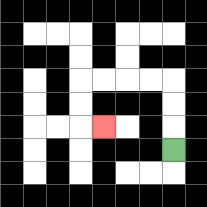{'start': '[7, 6]', 'end': '[4, 5]', 'path_directions': 'U,U,U,L,L,L,L,D,D,R', 'path_coordinates': '[[7, 6], [7, 5], [7, 4], [7, 3], [6, 3], [5, 3], [4, 3], [3, 3], [3, 4], [3, 5], [4, 5]]'}